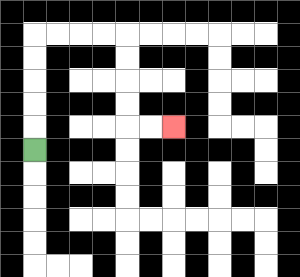{'start': '[1, 6]', 'end': '[7, 5]', 'path_directions': 'U,U,U,U,U,R,R,R,R,D,D,D,D,R,R', 'path_coordinates': '[[1, 6], [1, 5], [1, 4], [1, 3], [1, 2], [1, 1], [2, 1], [3, 1], [4, 1], [5, 1], [5, 2], [5, 3], [5, 4], [5, 5], [6, 5], [7, 5]]'}